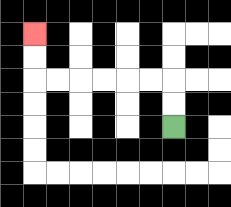{'start': '[7, 5]', 'end': '[1, 1]', 'path_directions': 'U,U,L,L,L,L,L,L,U,U', 'path_coordinates': '[[7, 5], [7, 4], [7, 3], [6, 3], [5, 3], [4, 3], [3, 3], [2, 3], [1, 3], [1, 2], [1, 1]]'}